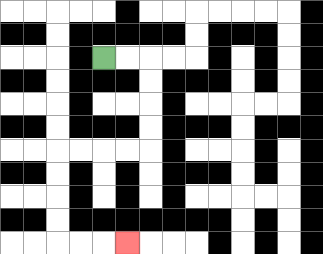{'start': '[4, 2]', 'end': '[5, 10]', 'path_directions': 'R,R,D,D,D,D,L,L,L,L,D,D,D,D,R,R,R', 'path_coordinates': '[[4, 2], [5, 2], [6, 2], [6, 3], [6, 4], [6, 5], [6, 6], [5, 6], [4, 6], [3, 6], [2, 6], [2, 7], [2, 8], [2, 9], [2, 10], [3, 10], [4, 10], [5, 10]]'}